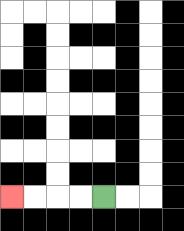{'start': '[4, 8]', 'end': '[0, 8]', 'path_directions': 'L,L,L,L', 'path_coordinates': '[[4, 8], [3, 8], [2, 8], [1, 8], [0, 8]]'}